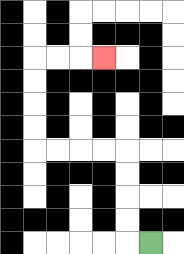{'start': '[6, 10]', 'end': '[4, 2]', 'path_directions': 'L,U,U,U,U,L,L,L,L,U,U,U,U,R,R,R', 'path_coordinates': '[[6, 10], [5, 10], [5, 9], [5, 8], [5, 7], [5, 6], [4, 6], [3, 6], [2, 6], [1, 6], [1, 5], [1, 4], [1, 3], [1, 2], [2, 2], [3, 2], [4, 2]]'}